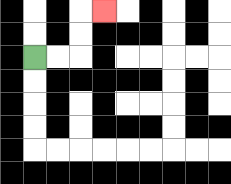{'start': '[1, 2]', 'end': '[4, 0]', 'path_directions': 'R,R,U,U,R', 'path_coordinates': '[[1, 2], [2, 2], [3, 2], [3, 1], [3, 0], [4, 0]]'}